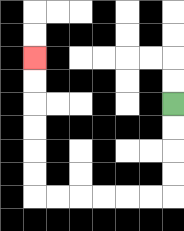{'start': '[7, 4]', 'end': '[1, 2]', 'path_directions': 'D,D,D,D,L,L,L,L,L,L,U,U,U,U,U,U', 'path_coordinates': '[[7, 4], [7, 5], [7, 6], [7, 7], [7, 8], [6, 8], [5, 8], [4, 8], [3, 8], [2, 8], [1, 8], [1, 7], [1, 6], [1, 5], [1, 4], [1, 3], [1, 2]]'}